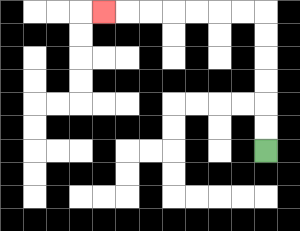{'start': '[11, 6]', 'end': '[4, 0]', 'path_directions': 'U,U,U,U,U,U,L,L,L,L,L,L,L', 'path_coordinates': '[[11, 6], [11, 5], [11, 4], [11, 3], [11, 2], [11, 1], [11, 0], [10, 0], [9, 0], [8, 0], [7, 0], [6, 0], [5, 0], [4, 0]]'}